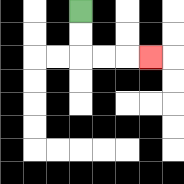{'start': '[3, 0]', 'end': '[6, 2]', 'path_directions': 'D,D,R,R,R', 'path_coordinates': '[[3, 0], [3, 1], [3, 2], [4, 2], [5, 2], [6, 2]]'}